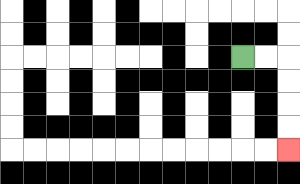{'start': '[10, 2]', 'end': '[12, 6]', 'path_directions': 'R,R,D,D,D,D', 'path_coordinates': '[[10, 2], [11, 2], [12, 2], [12, 3], [12, 4], [12, 5], [12, 6]]'}